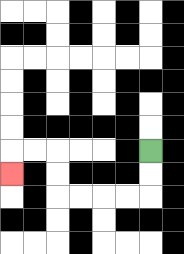{'start': '[6, 6]', 'end': '[0, 7]', 'path_directions': 'D,D,L,L,L,L,U,U,L,L,D', 'path_coordinates': '[[6, 6], [6, 7], [6, 8], [5, 8], [4, 8], [3, 8], [2, 8], [2, 7], [2, 6], [1, 6], [0, 6], [0, 7]]'}